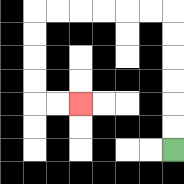{'start': '[7, 6]', 'end': '[3, 4]', 'path_directions': 'U,U,U,U,U,U,L,L,L,L,L,L,D,D,D,D,R,R', 'path_coordinates': '[[7, 6], [7, 5], [7, 4], [7, 3], [7, 2], [7, 1], [7, 0], [6, 0], [5, 0], [4, 0], [3, 0], [2, 0], [1, 0], [1, 1], [1, 2], [1, 3], [1, 4], [2, 4], [3, 4]]'}